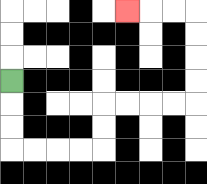{'start': '[0, 3]', 'end': '[5, 0]', 'path_directions': 'D,D,D,R,R,R,R,U,U,R,R,R,R,U,U,U,U,L,L,L', 'path_coordinates': '[[0, 3], [0, 4], [0, 5], [0, 6], [1, 6], [2, 6], [3, 6], [4, 6], [4, 5], [4, 4], [5, 4], [6, 4], [7, 4], [8, 4], [8, 3], [8, 2], [8, 1], [8, 0], [7, 0], [6, 0], [5, 0]]'}